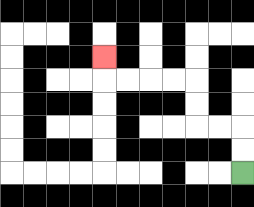{'start': '[10, 7]', 'end': '[4, 2]', 'path_directions': 'U,U,L,L,U,U,L,L,L,L,U', 'path_coordinates': '[[10, 7], [10, 6], [10, 5], [9, 5], [8, 5], [8, 4], [8, 3], [7, 3], [6, 3], [5, 3], [4, 3], [4, 2]]'}